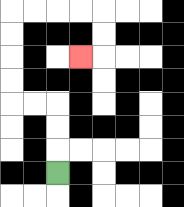{'start': '[2, 7]', 'end': '[3, 2]', 'path_directions': 'U,U,U,L,L,U,U,U,U,R,R,R,R,D,D,L', 'path_coordinates': '[[2, 7], [2, 6], [2, 5], [2, 4], [1, 4], [0, 4], [0, 3], [0, 2], [0, 1], [0, 0], [1, 0], [2, 0], [3, 0], [4, 0], [4, 1], [4, 2], [3, 2]]'}